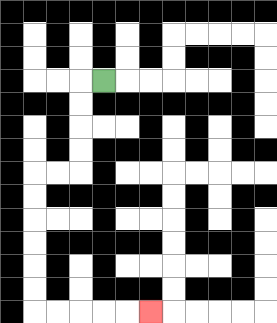{'start': '[4, 3]', 'end': '[6, 13]', 'path_directions': 'L,D,D,D,D,L,L,D,D,D,D,D,D,R,R,R,R,R', 'path_coordinates': '[[4, 3], [3, 3], [3, 4], [3, 5], [3, 6], [3, 7], [2, 7], [1, 7], [1, 8], [1, 9], [1, 10], [1, 11], [1, 12], [1, 13], [2, 13], [3, 13], [4, 13], [5, 13], [6, 13]]'}